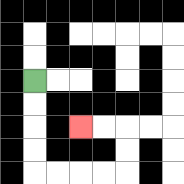{'start': '[1, 3]', 'end': '[3, 5]', 'path_directions': 'D,D,D,D,R,R,R,R,U,U,L,L', 'path_coordinates': '[[1, 3], [1, 4], [1, 5], [1, 6], [1, 7], [2, 7], [3, 7], [4, 7], [5, 7], [5, 6], [5, 5], [4, 5], [3, 5]]'}